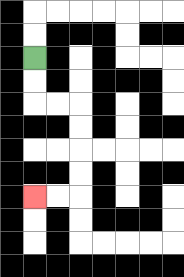{'start': '[1, 2]', 'end': '[1, 8]', 'path_directions': 'D,D,R,R,D,D,D,D,L,L', 'path_coordinates': '[[1, 2], [1, 3], [1, 4], [2, 4], [3, 4], [3, 5], [3, 6], [3, 7], [3, 8], [2, 8], [1, 8]]'}